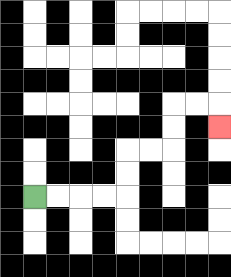{'start': '[1, 8]', 'end': '[9, 5]', 'path_directions': 'R,R,R,R,U,U,R,R,U,U,R,R,D', 'path_coordinates': '[[1, 8], [2, 8], [3, 8], [4, 8], [5, 8], [5, 7], [5, 6], [6, 6], [7, 6], [7, 5], [7, 4], [8, 4], [9, 4], [9, 5]]'}